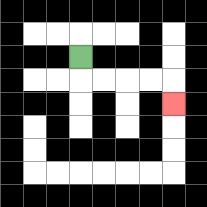{'start': '[3, 2]', 'end': '[7, 4]', 'path_directions': 'D,R,R,R,R,D', 'path_coordinates': '[[3, 2], [3, 3], [4, 3], [5, 3], [6, 3], [7, 3], [7, 4]]'}